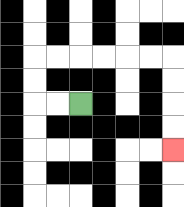{'start': '[3, 4]', 'end': '[7, 6]', 'path_directions': 'L,L,U,U,R,R,R,R,R,R,D,D,D,D', 'path_coordinates': '[[3, 4], [2, 4], [1, 4], [1, 3], [1, 2], [2, 2], [3, 2], [4, 2], [5, 2], [6, 2], [7, 2], [7, 3], [7, 4], [7, 5], [7, 6]]'}